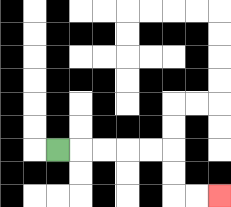{'start': '[2, 6]', 'end': '[9, 8]', 'path_directions': 'R,R,R,R,R,D,D,R,R', 'path_coordinates': '[[2, 6], [3, 6], [4, 6], [5, 6], [6, 6], [7, 6], [7, 7], [7, 8], [8, 8], [9, 8]]'}